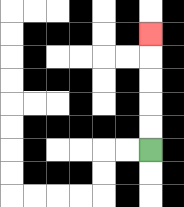{'start': '[6, 6]', 'end': '[6, 1]', 'path_directions': 'U,U,U,U,U', 'path_coordinates': '[[6, 6], [6, 5], [6, 4], [6, 3], [6, 2], [6, 1]]'}